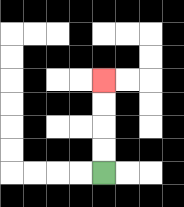{'start': '[4, 7]', 'end': '[4, 3]', 'path_directions': 'U,U,U,U', 'path_coordinates': '[[4, 7], [4, 6], [4, 5], [4, 4], [4, 3]]'}